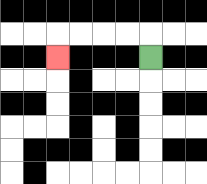{'start': '[6, 2]', 'end': '[2, 2]', 'path_directions': 'U,L,L,L,L,D', 'path_coordinates': '[[6, 2], [6, 1], [5, 1], [4, 1], [3, 1], [2, 1], [2, 2]]'}